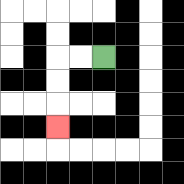{'start': '[4, 2]', 'end': '[2, 5]', 'path_directions': 'L,L,D,D,D', 'path_coordinates': '[[4, 2], [3, 2], [2, 2], [2, 3], [2, 4], [2, 5]]'}